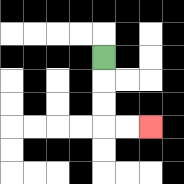{'start': '[4, 2]', 'end': '[6, 5]', 'path_directions': 'D,D,D,R,R', 'path_coordinates': '[[4, 2], [4, 3], [4, 4], [4, 5], [5, 5], [6, 5]]'}